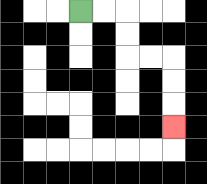{'start': '[3, 0]', 'end': '[7, 5]', 'path_directions': 'R,R,D,D,R,R,D,D,D', 'path_coordinates': '[[3, 0], [4, 0], [5, 0], [5, 1], [5, 2], [6, 2], [7, 2], [7, 3], [7, 4], [7, 5]]'}